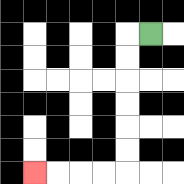{'start': '[6, 1]', 'end': '[1, 7]', 'path_directions': 'L,D,D,D,D,D,D,L,L,L,L', 'path_coordinates': '[[6, 1], [5, 1], [5, 2], [5, 3], [5, 4], [5, 5], [5, 6], [5, 7], [4, 7], [3, 7], [2, 7], [1, 7]]'}